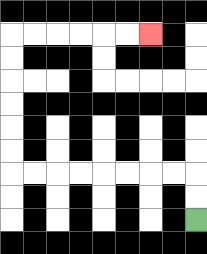{'start': '[8, 9]', 'end': '[6, 1]', 'path_directions': 'U,U,L,L,L,L,L,L,L,L,U,U,U,U,U,U,R,R,R,R,R,R', 'path_coordinates': '[[8, 9], [8, 8], [8, 7], [7, 7], [6, 7], [5, 7], [4, 7], [3, 7], [2, 7], [1, 7], [0, 7], [0, 6], [0, 5], [0, 4], [0, 3], [0, 2], [0, 1], [1, 1], [2, 1], [3, 1], [4, 1], [5, 1], [6, 1]]'}